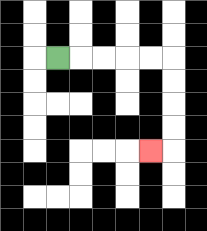{'start': '[2, 2]', 'end': '[6, 6]', 'path_directions': 'R,R,R,R,R,D,D,D,D,L', 'path_coordinates': '[[2, 2], [3, 2], [4, 2], [5, 2], [6, 2], [7, 2], [7, 3], [7, 4], [7, 5], [7, 6], [6, 6]]'}